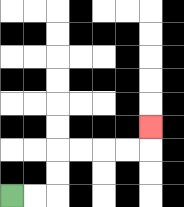{'start': '[0, 8]', 'end': '[6, 5]', 'path_directions': 'R,R,U,U,R,R,R,R,U', 'path_coordinates': '[[0, 8], [1, 8], [2, 8], [2, 7], [2, 6], [3, 6], [4, 6], [5, 6], [6, 6], [6, 5]]'}